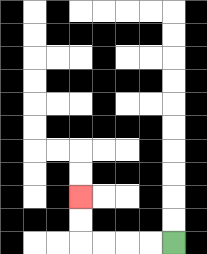{'start': '[7, 10]', 'end': '[3, 8]', 'path_directions': 'L,L,L,L,U,U', 'path_coordinates': '[[7, 10], [6, 10], [5, 10], [4, 10], [3, 10], [3, 9], [3, 8]]'}